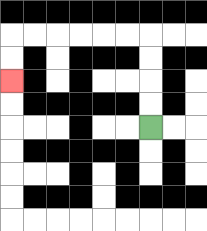{'start': '[6, 5]', 'end': '[0, 3]', 'path_directions': 'U,U,U,U,L,L,L,L,L,L,D,D', 'path_coordinates': '[[6, 5], [6, 4], [6, 3], [6, 2], [6, 1], [5, 1], [4, 1], [3, 1], [2, 1], [1, 1], [0, 1], [0, 2], [0, 3]]'}